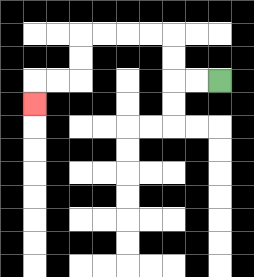{'start': '[9, 3]', 'end': '[1, 4]', 'path_directions': 'L,L,U,U,L,L,L,L,D,D,L,L,D', 'path_coordinates': '[[9, 3], [8, 3], [7, 3], [7, 2], [7, 1], [6, 1], [5, 1], [4, 1], [3, 1], [3, 2], [3, 3], [2, 3], [1, 3], [1, 4]]'}